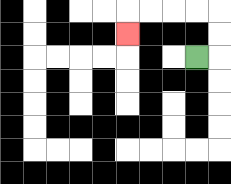{'start': '[8, 2]', 'end': '[5, 1]', 'path_directions': 'R,U,U,L,L,L,L,D', 'path_coordinates': '[[8, 2], [9, 2], [9, 1], [9, 0], [8, 0], [7, 0], [6, 0], [5, 0], [5, 1]]'}